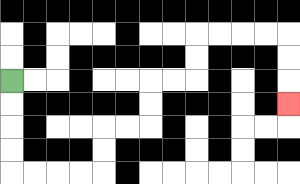{'start': '[0, 3]', 'end': '[12, 4]', 'path_directions': 'D,D,D,D,R,R,R,R,U,U,R,R,U,U,R,R,U,U,R,R,R,R,D,D,D', 'path_coordinates': '[[0, 3], [0, 4], [0, 5], [0, 6], [0, 7], [1, 7], [2, 7], [3, 7], [4, 7], [4, 6], [4, 5], [5, 5], [6, 5], [6, 4], [6, 3], [7, 3], [8, 3], [8, 2], [8, 1], [9, 1], [10, 1], [11, 1], [12, 1], [12, 2], [12, 3], [12, 4]]'}